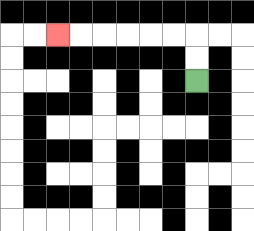{'start': '[8, 3]', 'end': '[2, 1]', 'path_directions': 'U,U,L,L,L,L,L,L', 'path_coordinates': '[[8, 3], [8, 2], [8, 1], [7, 1], [6, 1], [5, 1], [4, 1], [3, 1], [2, 1]]'}